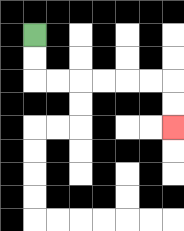{'start': '[1, 1]', 'end': '[7, 5]', 'path_directions': 'D,D,R,R,R,R,R,R,D,D', 'path_coordinates': '[[1, 1], [1, 2], [1, 3], [2, 3], [3, 3], [4, 3], [5, 3], [6, 3], [7, 3], [7, 4], [7, 5]]'}